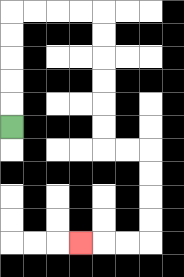{'start': '[0, 5]', 'end': '[3, 10]', 'path_directions': 'U,U,U,U,U,R,R,R,R,D,D,D,D,D,D,R,R,D,D,D,D,L,L,L', 'path_coordinates': '[[0, 5], [0, 4], [0, 3], [0, 2], [0, 1], [0, 0], [1, 0], [2, 0], [3, 0], [4, 0], [4, 1], [4, 2], [4, 3], [4, 4], [4, 5], [4, 6], [5, 6], [6, 6], [6, 7], [6, 8], [6, 9], [6, 10], [5, 10], [4, 10], [3, 10]]'}